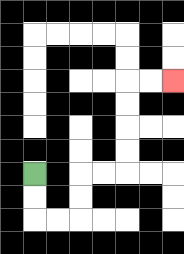{'start': '[1, 7]', 'end': '[7, 3]', 'path_directions': 'D,D,R,R,U,U,R,R,U,U,U,U,R,R', 'path_coordinates': '[[1, 7], [1, 8], [1, 9], [2, 9], [3, 9], [3, 8], [3, 7], [4, 7], [5, 7], [5, 6], [5, 5], [5, 4], [5, 3], [6, 3], [7, 3]]'}